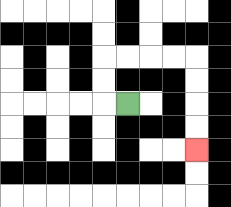{'start': '[5, 4]', 'end': '[8, 6]', 'path_directions': 'L,U,U,R,R,R,R,D,D,D,D', 'path_coordinates': '[[5, 4], [4, 4], [4, 3], [4, 2], [5, 2], [6, 2], [7, 2], [8, 2], [8, 3], [8, 4], [8, 5], [8, 6]]'}